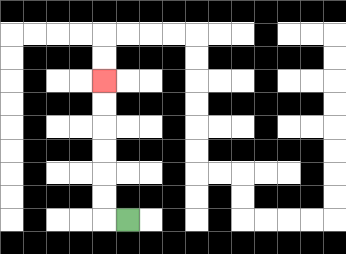{'start': '[5, 9]', 'end': '[4, 3]', 'path_directions': 'L,U,U,U,U,U,U', 'path_coordinates': '[[5, 9], [4, 9], [4, 8], [4, 7], [4, 6], [4, 5], [4, 4], [4, 3]]'}